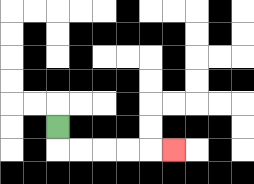{'start': '[2, 5]', 'end': '[7, 6]', 'path_directions': 'D,R,R,R,R,R', 'path_coordinates': '[[2, 5], [2, 6], [3, 6], [4, 6], [5, 6], [6, 6], [7, 6]]'}